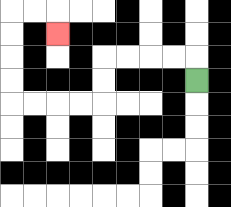{'start': '[8, 3]', 'end': '[2, 1]', 'path_directions': 'U,L,L,L,L,D,D,L,L,L,L,U,U,U,U,R,R,D', 'path_coordinates': '[[8, 3], [8, 2], [7, 2], [6, 2], [5, 2], [4, 2], [4, 3], [4, 4], [3, 4], [2, 4], [1, 4], [0, 4], [0, 3], [0, 2], [0, 1], [0, 0], [1, 0], [2, 0], [2, 1]]'}